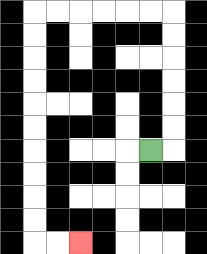{'start': '[6, 6]', 'end': '[3, 10]', 'path_directions': 'R,U,U,U,U,U,U,L,L,L,L,L,L,D,D,D,D,D,D,D,D,D,D,R,R', 'path_coordinates': '[[6, 6], [7, 6], [7, 5], [7, 4], [7, 3], [7, 2], [7, 1], [7, 0], [6, 0], [5, 0], [4, 0], [3, 0], [2, 0], [1, 0], [1, 1], [1, 2], [1, 3], [1, 4], [1, 5], [1, 6], [1, 7], [1, 8], [1, 9], [1, 10], [2, 10], [3, 10]]'}